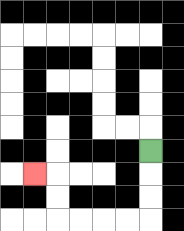{'start': '[6, 6]', 'end': '[1, 7]', 'path_directions': 'D,D,D,L,L,L,L,U,U,L', 'path_coordinates': '[[6, 6], [6, 7], [6, 8], [6, 9], [5, 9], [4, 9], [3, 9], [2, 9], [2, 8], [2, 7], [1, 7]]'}